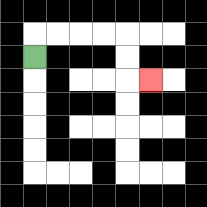{'start': '[1, 2]', 'end': '[6, 3]', 'path_directions': 'U,R,R,R,R,D,D,R', 'path_coordinates': '[[1, 2], [1, 1], [2, 1], [3, 1], [4, 1], [5, 1], [5, 2], [5, 3], [6, 3]]'}